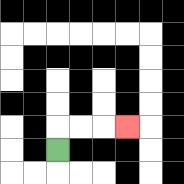{'start': '[2, 6]', 'end': '[5, 5]', 'path_directions': 'U,R,R,R', 'path_coordinates': '[[2, 6], [2, 5], [3, 5], [4, 5], [5, 5]]'}